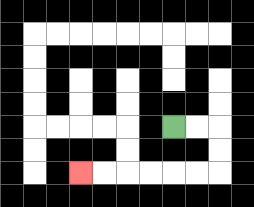{'start': '[7, 5]', 'end': '[3, 7]', 'path_directions': 'R,R,D,D,L,L,L,L,L,L', 'path_coordinates': '[[7, 5], [8, 5], [9, 5], [9, 6], [9, 7], [8, 7], [7, 7], [6, 7], [5, 7], [4, 7], [3, 7]]'}